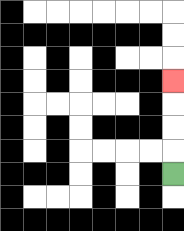{'start': '[7, 7]', 'end': '[7, 3]', 'path_directions': 'U,U,U,U', 'path_coordinates': '[[7, 7], [7, 6], [7, 5], [7, 4], [7, 3]]'}